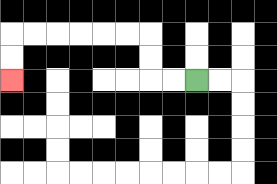{'start': '[8, 3]', 'end': '[0, 3]', 'path_directions': 'L,L,U,U,L,L,L,L,L,L,D,D', 'path_coordinates': '[[8, 3], [7, 3], [6, 3], [6, 2], [6, 1], [5, 1], [4, 1], [3, 1], [2, 1], [1, 1], [0, 1], [0, 2], [0, 3]]'}